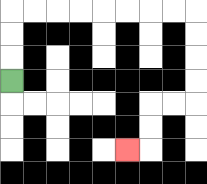{'start': '[0, 3]', 'end': '[5, 6]', 'path_directions': 'U,U,U,R,R,R,R,R,R,R,R,D,D,D,D,L,L,D,D,L', 'path_coordinates': '[[0, 3], [0, 2], [0, 1], [0, 0], [1, 0], [2, 0], [3, 0], [4, 0], [5, 0], [6, 0], [7, 0], [8, 0], [8, 1], [8, 2], [8, 3], [8, 4], [7, 4], [6, 4], [6, 5], [6, 6], [5, 6]]'}